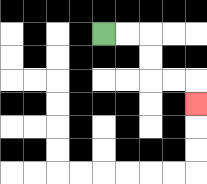{'start': '[4, 1]', 'end': '[8, 4]', 'path_directions': 'R,R,D,D,R,R,D', 'path_coordinates': '[[4, 1], [5, 1], [6, 1], [6, 2], [6, 3], [7, 3], [8, 3], [8, 4]]'}